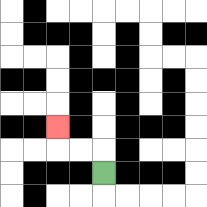{'start': '[4, 7]', 'end': '[2, 5]', 'path_directions': 'U,L,L,U', 'path_coordinates': '[[4, 7], [4, 6], [3, 6], [2, 6], [2, 5]]'}